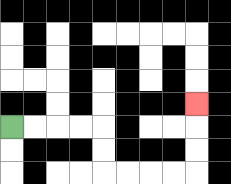{'start': '[0, 5]', 'end': '[8, 4]', 'path_directions': 'R,R,R,R,D,D,R,R,R,R,U,U,U', 'path_coordinates': '[[0, 5], [1, 5], [2, 5], [3, 5], [4, 5], [4, 6], [4, 7], [5, 7], [6, 7], [7, 7], [8, 7], [8, 6], [8, 5], [8, 4]]'}